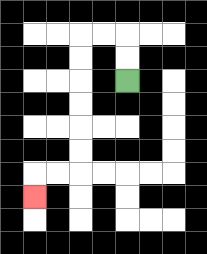{'start': '[5, 3]', 'end': '[1, 8]', 'path_directions': 'U,U,L,L,D,D,D,D,D,D,L,L,D', 'path_coordinates': '[[5, 3], [5, 2], [5, 1], [4, 1], [3, 1], [3, 2], [3, 3], [3, 4], [3, 5], [3, 6], [3, 7], [2, 7], [1, 7], [1, 8]]'}